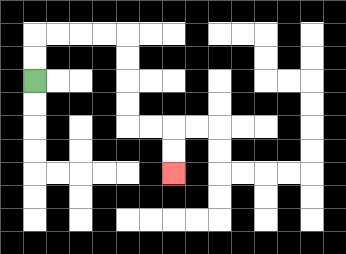{'start': '[1, 3]', 'end': '[7, 7]', 'path_directions': 'U,U,R,R,R,R,D,D,D,D,R,R,D,D', 'path_coordinates': '[[1, 3], [1, 2], [1, 1], [2, 1], [3, 1], [4, 1], [5, 1], [5, 2], [5, 3], [5, 4], [5, 5], [6, 5], [7, 5], [7, 6], [7, 7]]'}